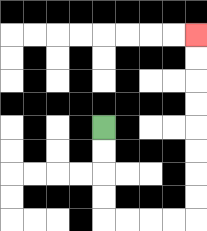{'start': '[4, 5]', 'end': '[8, 1]', 'path_directions': 'D,D,D,D,R,R,R,R,U,U,U,U,U,U,U,U', 'path_coordinates': '[[4, 5], [4, 6], [4, 7], [4, 8], [4, 9], [5, 9], [6, 9], [7, 9], [8, 9], [8, 8], [8, 7], [8, 6], [8, 5], [8, 4], [8, 3], [8, 2], [8, 1]]'}